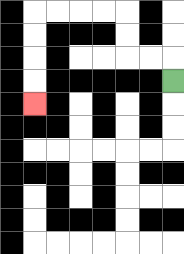{'start': '[7, 3]', 'end': '[1, 4]', 'path_directions': 'U,L,L,U,U,L,L,L,L,D,D,D,D', 'path_coordinates': '[[7, 3], [7, 2], [6, 2], [5, 2], [5, 1], [5, 0], [4, 0], [3, 0], [2, 0], [1, 0], [1, 1], [1, 2], [1, 3], [1, 4]]'}